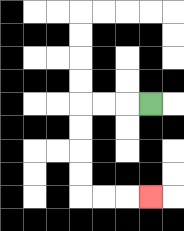{'start': '[6, 4]', 'end': '[6, 8]', 'path_directions': 'L,L,L,D,D,D,D,R,R,R', 'path_coordinates': '[[6, 4], [5, 4], [4, 4], [3, 4], [3, 5], [3, 6], [3, 7], [3, 8], [4, 8], [5, 8], [6, 8]]'}